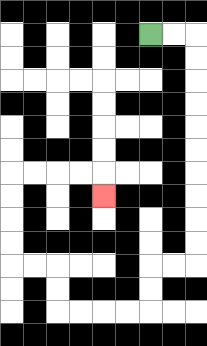{'start': '[6, 1]', 'end': '[4, 8]', 'path_directions': 'R,R,D,D,D,D,D,D,D,D,D,D,L,L,D,D,L,L,L,L,U,U,L,L,U,U,U,U,R,R,R,R,D', 'path_coordinates': '[[6, 1], [7, 1], [8, 1], [8, 2], [8, 3], [8, 4], [8, 5], [8, 6], [8, 7], [8, 8], [8, 9], [8, 10], [8, 11], [7, 11], [6, 11], [6, 12], [6, 13], [5, 13], [4, 13], [3, 13], [2, 13], [2, 12], [2, 11], [1, 11], [0, 11], [0, 10], [0, 9], [0, 8], [0, 7], [1, 7], [2, 7], [3, 7], [4, 7], [4, 8]]'}